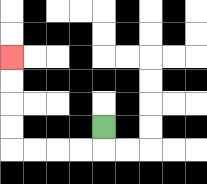{'start': '[4, 5]', 'end': '[0, 2]', 'path_directions': 'D,L,L,L,L,U,U,U,U', 'path_coordinates': '[[4, 5], [4, 6], [3, 6], [2, 6], [1, 6], [0, 6], [0, 5], [0, 4], [0, 3], [0, 2]]'}